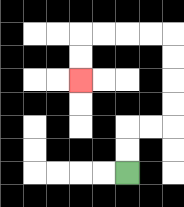{'start': '[5, 7]', 'end': '[3, 3]', 'path_directions': 'U,U,R,R,U,U,U,U,L,L,L,L,D,D', 'path_coordinates': '[[5, 7], [5, 6], [5, 5], [6, 5], [7, 5], [7, 4], [7, 3], [7, 2], [7, 1], [6, 1], [5, 1], [4, 1], [3, 1], [3, 2], [3, 3]]'}